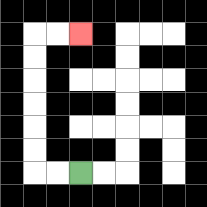{'start': '[3, 7]', 'end': '[3, 1]', 'path_directions': 'L,L,U,U,U,U,U,U,R,R', 'path_coordinates': '[[3, 7], [2, 7], [1, 7], [1, 6], [1, 5], [1, 4], [1, 3], [1, 2], [1, 1], [2, 1], [3, 1]]'}